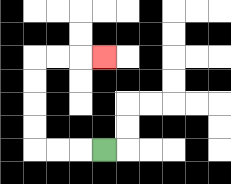{'start': '[4, 6]', 'end': '[4, 2]', 'path_directions': 'L,L,L,U,U,U,U,R,R,R', 'path_coordinates': '[[4, 6], [3, 6], [2, 6], [1, 6], [1, 5], [1, 4], [1, 3], [1, 2], [2, 2], [3, 2], [4, 2]]'}